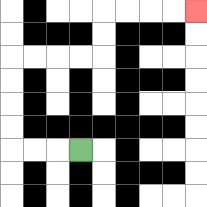{'start': '[3, 6]', 'end': '[8, 0]', 'path_directions': 'L,L,L,U,U,U,U,R,R,R,R,U,U,R,R,R,R', 'path_coordinates': '[[3, 6], [2, 6], [1, 6], [0, 6], [0, 5], [0, 4], [0, 3], [0, 2], [1, 2], [2, 2], [3, 2], [4, 2], [4, 1], [4, 0], [5, 0], [6, 0], [7, 0], [8, 0]]'}